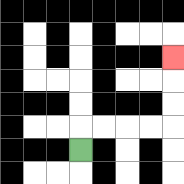{'start': '[3, 6]', 'end': '[7, 2]', 'path_directions': 'U,R,R,R,R,U,U,U', 'path_coordinates': '[[3, 6], [3, 5], [4, 5], [5, 5], [6, 5], [7, 5], [7, 4], [7, 3], [7, 2]]'}